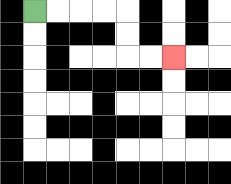{'start': '[1, 0]', 'end': '[7, 2]', 'path_directions': 'R,R,R,R,D,D,R,R', 'path_coordinates': '[[1, 0], [2, 0], [3, 0], [4, 0], [5, 0], [5, 1], [5, 2], [6, 2], [7, 2]]'}